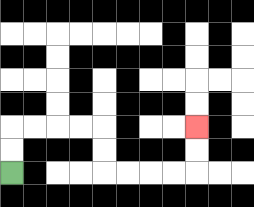{'start': '[0, 7]', 'end': '[8, 5]', 'path_directions': 'U,U,R,R,R,R,D,D,R,R,R,R,U,U', 'path_coordinates': '[[0, 7], [0, 6], [0, 5], [1, 5], [2, 5], [3, 5], [4, 5], [4, 6], [4, 7], [5, 7], [6, 7], [7, 7], [8, 7], [8, 6], [8, 5]]'}